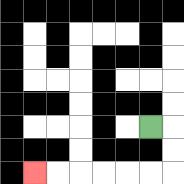{'start': '[6, 5]', 'end': '[1, 7]', 'path_directions': 'R,D,D,L,L,L,L,L,L', 'path_coordinates': '[[6, 5], [7, 5], [7, 6], [7, 7], [6, 7], [5, 7], [4, 7], [3, 7], [2, 7], [1, 7]]'}